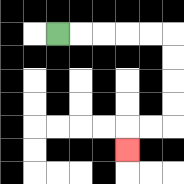{'start': '[2, 1]', 'end': '[5, 6]', 'path_directions': 'R,R,R,R,R,D,D,D,D,L,L,D', 'path_coordinates': '[[2, 1], [3, 1], [4, 1], [5, 1], [6, 1], [7, 1], [7, 2], [7, 3], [7, 4], [7, 5], [6, 5], [5, 5], [5, 6]]'}